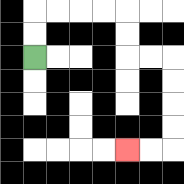{'start': '[1, 2]', 'end': '[5, 6]', 'path_directions': 'U,U,R,R,R,R,D,D,R,R,D,D,D,D,L,L', 'path_coordinates': '[[1, 2], [1, 1], [1, 0], [2, 0], [3, 0], [4, 0], [5, 0], [5, 1], [5, 2], [6, 2], [7, 2], [7, 3], [7, 4], [7, 5], [7, 6], [6, 6], [5, 6]]'}